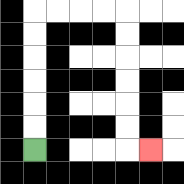{'start': '[1, 6]', 'end': '[6, 6]', 'path_directions': 'U,U,U,U,U,U,R,R,R,R,D,D,D,D,D,D,R', 'path_coordinates': '[[1, 6], [1, 5], [1, 4], [1, 3], [1, 2], [1, 1], [1, 0], [2, 0], [3, 0], [4, 0], [5, 0], [5, 1], [5, 2], [5, 3], [5, 4], [5, 5], [5, 6], [6, 6]]'}